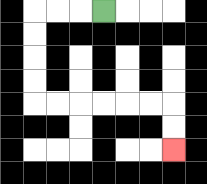{'start': '[4, 0]', 'end': '[7, 6]', 'path_directions': 'L,L,L,D,D,D,D,R,R,R,R,R,R,D,D', 'path_coordinates': '[[4, 0], [3, 0], [2, 0], [1, 0], [1, 1], [1, 2], [1, 3], [1, 4], [2, 4], [3, 4], [4, 4], [5, 4], [6, 4], [7, 4], [7, 5], [7, 6]]'}